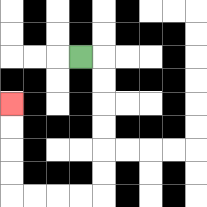{'start': '[3, 2]', 'end': '[0, 4]', 'path_directions': 'R,D,D,D,D,D,D,L,L,L,L,U,U,U,U', 'path_coordinates': '[[3, 2], [4, 2], [4, 3], [4, 4], [4, 5], [4, 6], [4, 7], [4, 8], [3, 8], [2, 8], [1, 8], [0, 8], [0, 7], [0, 6], [0, 5], [0, 4]]'}